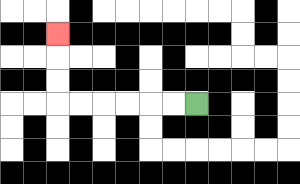{'start': '[8, 4]', 'end': '[2, 1]', 'path_directions': 'L,L,L,L,L,L,U,U,U', 'path_coordinates': '[[8, 4], [7, 4], [6, 4], [5, 4], [4, 4], [3, 4], [2, 4], [2, 3], [2, 2], [2, 1]]'}